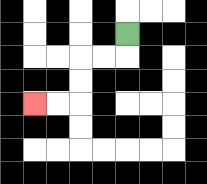{'start': '[5, 1]', 'end': '[1, 4]', 'path_directions': 'D,L,L,D,D,L,L', 'path_coordinates': '[[5, 1], [5, 2], [4, 2], [3, 2], [3, 3], [3, 4], [2, 4], [1, 4]]'}